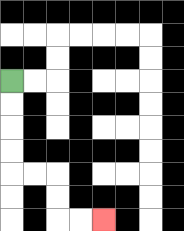{'start': '[0, 3]', 'end': '[4, 9]', 'path_directions': 'D,D,D,D,R,R,D,D,R,R', 'path_coordinates': '[[0, 3], [0, 4], [0, 5], [0, 6], [0, 7], [1, 7], [2, 7], [2, 8], [2, 9], [3, 9], [4, 9]]'}